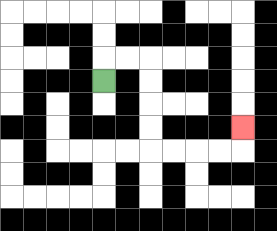{'start': '[4, 3]', 'end': '[10, 5]', 'path_directions': 'U,R,R,D,D,D,D,R,R,R,R,U', 'path_coordinates': '[[4, 3], [4, 2], [5, 2], [6, 2], [6, 3], [6, 4], [6, 5], [6, 6], [7, 6], [8, 6], [9, 6], [10, 6], [10, 5]]'}